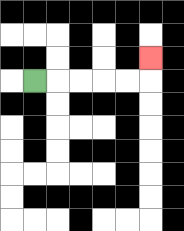{'start': '[1, 3]', 'end': '[6, 2]', 'path_directions': 'R,R,R,R,R,U', 'path_coordinates': '[[1, 3], [2, 3], [3, 3], [4, 3], [5, 3], [6, 3], [6, 2]]'}